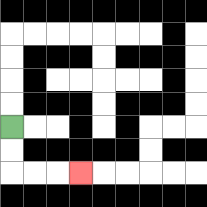{'start': '[0, 5]', 'end': '[3, 7]', 'path_directions': 'D,D,R,R,R', 'path_coordinates': '[[0, 5], [0, 6], [0, 7], [1, 7], [2, 7], [3, 7]]'}